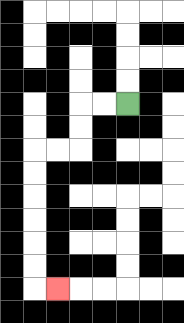{'start': '[5, 4]', 'end': '[2, 12]', 'path_directions': 'L,L,D,D,L,L,D,D,D,D,D,D,R', 'path_coordinates': '[[5, 4], [4, 4], [3, 4], [3, 5], [3, 6], [2, 6], [1, 6], [1, 7], [1, 8], [1, 9], [1, 10], [1, 11], [1, 12], [2, 12]]'}